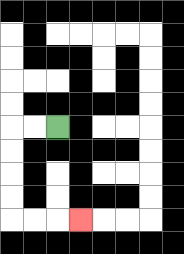{'start': '[2, 5]', 'end': '[3, 9]', 'path_directions': 'L,L,D,D,D,D,R,R,R', 'path_coordinates': '[[2, 5], [1, 5], [0, 5], [0, 6], [0, 7], [0, 8], [0, 9], [1, 9], [2, 9], [3, 9]]'}